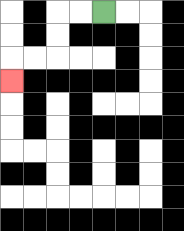{'start': '[4, 0]', 'end': '[0, 3]', 'path_directions': 'L,L,D,D,L,L,D', 'path_coordinates': '[[4, 0], [3, 0], [2, 0], [2, 1], [2, 2], [1, 2], [0, 2], [0, 3]]'}